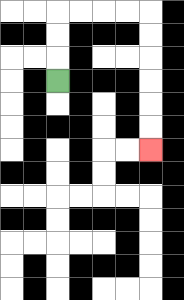{'start': '[2, 3]', 'end': '[6, 6]', 'path_directions': 'U,U,U,R,R,R,R,D,D,D,D,D,D', 'path_coordinates': '[[2, 3], [2, 2], [2, 1], [2, 0], [3, 0], [4, 0], [5, 0], [6, 0], [6, 1], [6, 2], [6, 3], [6, 4], [6, 5], [6, 6]]'}